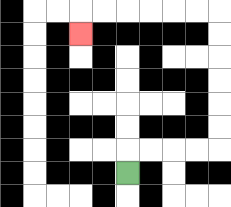{'start': '[5, 7]', 'end': '[3, 1]', 'path_directions': 'U,R,R,R,R,U,U,U,U,U,U,L,L,L,L,L,L,D', 'path_coordinates': '[[5, 7], [5, 6], [6, 6], [7, 6], [8, 6], [9, 6], [9, 5], [9, 4], [9, 3], [9, 2], [9, 1], [9, 0], [8, 0], [7, 0], [6, 0], [5, 0], [4, 0], [3, 0], [3, 1]]'}